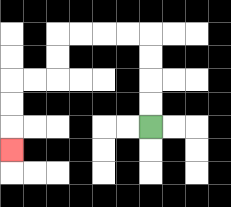{'start': '[6, 5]', 'end': '[0, 6]', 'path_directions': 'U,U,U,U,L,L,L,L,D,D,L,L,D,D,D', 'path_coordinates': '[[6, 5], [6, 4], [6, 3], [6, 2], [6, 1], [5, 1], [4, 1], [3, 1], [2, 1], [2, 2], [2, 3], [1, 3], [0, 3], [0, 4], [0, 5], [0, 6]]'}